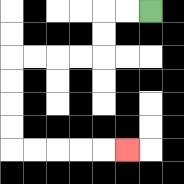{'start': '[6, 0]', 'end': '[5, 6]', 'path_directions': 'L,L,D,D,L,L,L,L,D,D,D,D,R,R,R,R,R', 'path_coordinates': '[[6, 0], [5, 0], [4, 0], [4, 1], [4, 2], [3, 2], [2, 2], [1, 2], [0, 2], [0, 3], [0, 4], [0, 5], [0, 6], [1, 6], [2, 6], [3, 6], [4, 6], [5, 6]]'}